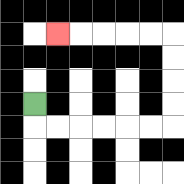{'start': '[1, 4]', 'end': '[2, 1]', 'path_directions': 'D,R,R,R,R,R,R,U,U,U,U,L,L,L,L,L', 'path_coordinates': '[[1, 4], [1, 5], [2, 5], [3, 5], [4, 5], [5, 5], [6, 5], [7, 5], [7, 4], [7, 3], [7, 2], [7, 1], [6, 1], [5, 1], [4, 1], [3, 1], [2, 1]]'}